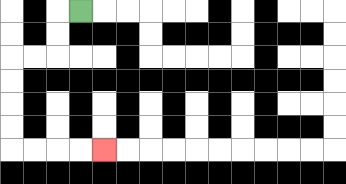{'start': '[3, 0]', 'end': '[4, 6]', 'path_directions': 'L,D,D,L,L,D,D,D,D,R,R,R,R', 'path_coordinates': '[[3, 0], [2, 0], [2, 1], [2, 2], [1, 2], [0, 2], [0, 3], [0, 4], [0, 5], [0, 6], [1, 6], [2, 6], [3, 6], [4, 6]]'}